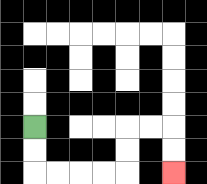{'start': '[1, 5]', 'end': '[7, 7]', 'path_directions': 'D,D,R,R,R,R,U,U,R,R,D,D', 'path_coordinates': '[[1, 5], [1, 6], [1, 7], [2, 7], [3, 7], [4, 7], [5, 7], [5, 6], [5, 5], [6, 5], [7, 5], [7, 6], [7, 7]]'}